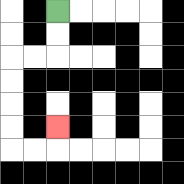{'start': '[2, 0]', 'end': '[2, 5]', 'path_directions': 'D,D,L,L,D,D,D,D,R,R,U', 'path_coordinates': '[[2, 0], [2, 1], [2, 2], [1, 2], [0, 2], [0, 3], [0, 4], [0, 5], [0, 6], [1, 6], [2, 6], [2, 5]]'}